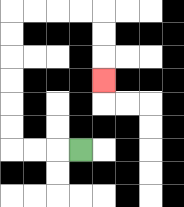{'start': '[3, 6]', 'end': '[4, 3]', 'path_directions': 'L,L,L,U,U,U,U,U,U,R,R,R,R,D,D,D', 'path_coordinates': '[[3, 6], [2, 6], [1, 6], [0, 6], [0, 5], [0, 4], [0, 3], [0, 2], [0, 1], [0, 0], [1, 0], [2, 0], [3, 0], [4, 0], [4, 1], [4, 2], [4, 3]]'}